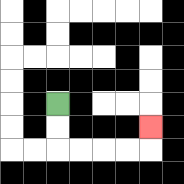{'start': '[2, 4]', 'end': '[6, 5]', 'path_directions': 'D,D,R,R,R,R,U', 'path_coordinates': '[[2, 4], [2, 5], [2, 6], [3, 6], [4, 6], [5, 6], [6, 6], [6, 5]]'}